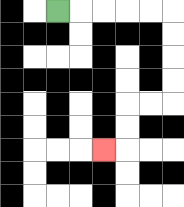{'start': '[2, 0]', 'end': '[4, 6]', 'path_directions': 'R,R,R,R,R,D,D,D,D,L,L,D,D,L', 'path_coordinates': '[[2, 0], [3, 0], [4, 0], [5, 0], [6, 0], [7, 0], [7, 1], [7, 2], [7, 3], [7, 4], [6, 4], [5, 4], [5, 5], [5, 6], [4, 6]]'}